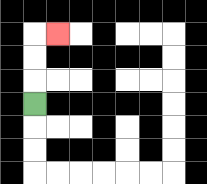{'start': '[1, 4]', 'end': '[2, 1]', 'path_directions': 'U,U,U,R', 'path_coordinates': '[[1, 4], [1, 3], [1, 2], [1, 1], [2, 1]]'}